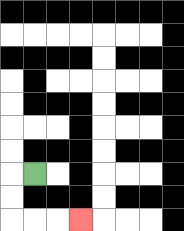{'start': '[1, 7]', 'end': '[3, 9]', 'path_directions': 'L,D,D,R,R,R', 'path_coordinates': '[[1, 7], [0, 7], [0, 8], [0, 9], [1, 9], [2, 9], [3, 9]]'}